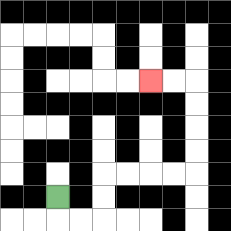{'start': '[2, 8]', 'end': '[6, 3]', 'path_directions': 'D,R,R,U,U,R,R,R,R,U,U,U,U,L,L', 'path_coordinates': '[[2, 8], [2, 9], [3, 9], [4, 9], [4, 8], [4, 7], [5, 7], [6, 7], [7, 7], [8, 7], [8, 6], [8, 5], [8, 4], [8, 3], [7, 3], [6, 3]]'}